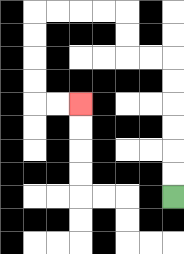{'start': '[7, 8]', 'end': '[3, 4]', 'path_directions': 'U,U,U,U,U,U,L,L,U,U,L,L,L,L,D,D,D,D,R,R', 'path_coordinates': '[[7, 8], [7, 7], [7, 6], [7, 5], [7, 4], [7, 3], [7, 2], [6, 2], [5, 2], [5, 1], [5, 0], [4, 0], [3, 0], [2, 0], [1, 0], [1, 1], [1, 2], [1, 3], [1, 4], [2, 4], [3, 4]]'}